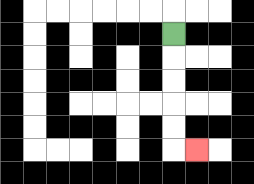{'start': '[7, 1]', 'end': '[8, 6]', 'path_directions': 'D,D,D,D,D,R', 'path_coordinates': '[[7, 1], [7, 2], [7, 3], [7, 4], [7, 5], [7, 6], [8, 6]]'}